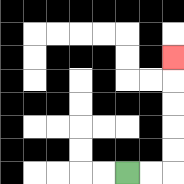{'start': '[5, 7]', 'end': '[7, 2]', 'path_directions': 'R,R,U,U,U,U,U', 'path_coordinates': '[[5, 7], [6, 7], [7, 7], [7, 6], [7, 5], [7, 4], [7, 3], [7, 2]]'}